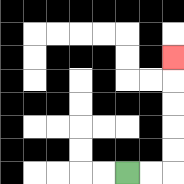{'start': '[5, 7]', 'end': '[7, 2]', 'path_directions': 'R,R,U,U,U,U,U', 'path_coordinates': '[[5, 7], [6, 7], [7, 7], [7, 6], [7, 5], [7, 4], [7, 3], [7, 2]]'}